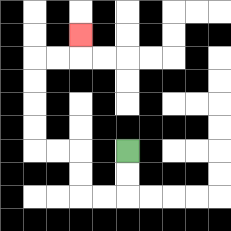{'start': '[5, 6]', 'end': '[3, 1]', 'path_directions': 'D,D,L,L,U,U,L,L,U,U,U,U,R,R,U', 'path_coordinates': '[[5, 6], [5, 7], [5, 8], [4, 8], [3, 8], [3, 7], [3, 6], [2, 6], [1, 6], [1, 5], [1, 4], [1, 3], [1, 2], [2, 2], [3, 2], [3, 1]]'}